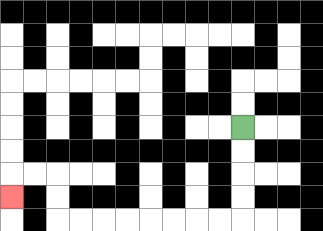{'start': '[10, 5]', 'end': '[0, 8]', 'path_directions': 'D,D,D,D,L,L,L,L,L,L,L,L,U,U,L,L,D', 'path_coordinates': '[[10, 5], [10, 6], [10, 7], [10, 8], [10, 9], [9, 9], [8, 9], [7, 9], [6, 9], [5, 9], [4, 9], [3, 9], [2, 9], [2, 8], [2, 7], [1, 7], [0, 7], [0, 8]]'}